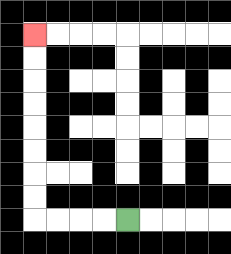{'start': '[5, 9]', 'end': '[1, 1]', 'path_directions': 'L,L,L,L,U,U,U,U,U,U,U,U', 'path_coordinates': '[[5, 9], [4, 9], [3, 9], [2, 9], [1, 9], [1, 8], [1, 7], [1, 6], [1, 5], [1, 4], [1, 3], [1, 2], [1, 1]]'}